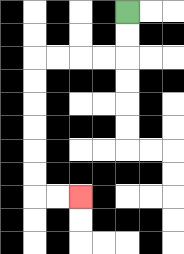{'start': '[5, 0]', 'end': '[3, 8]', 'path_directions': 'D,D,L,L,L,L,D,D,D,D,D,D,R,R', 'path_coordinates': '[[5, 0], [5, 1], [5, 2], [4, 2], [3, 2], [2, 2], [1, 2], [1, 3], [1, 4], [1, 5], [1, 6], [1, 7], [1, 8], [2, 8], [3, 8]]'}